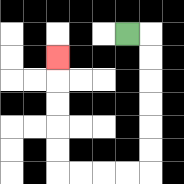{'start': '[5, 1]', 'end': '[2, 2]', 'path_directions': 'R,D,D,D,D,D,D,L,L,L,L,U,U,U,U,U', 'path_coordinates': '[[5, 1], [6, 1], [6, 2], [6, 3], [6, 4], [6, 5], [6, 6], [6, 7], [5, 7], [4, 7], [3, 7], [2, 7], [2, 6], [2, 5], [2, 4], [2, 3], [2, 2]]'}